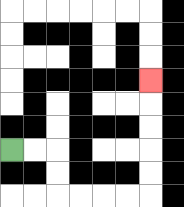{'start': '[0, 6]', 'end': '[6, 3]', 'path_directions': 'R,R,D,D,R,R,R,R,U,U,U,U,U', 'path_coordinates': '[[0, 6], [1, 6], [2, 6], [2, 7], [2, 8], [3, 8], [4, 8], [5, 8], [6, 8], [6, 7], [6, 6], [6, 5], [6, 4], [6, 3]]'}